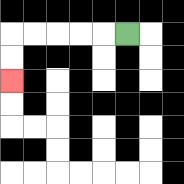{'start': '[5, 1]', 'end': '[0, 3]', 'path_directions': 'L,L,L,L,L,D,D', 'path_coordinates': '[[5, 1], [4, 1], [3, 1], [2, 1], [1, 1], [0, 1], [0, 2], [0, 3]]'}